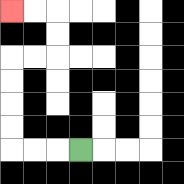{'start': '[3, 6]', 'end': '[0, 0]', 'path_directions': 'L,L,L,U,U,U,U,R,R,U,U,L,L', 'path_coordinates': '[[3, 6], [2, 6], [1, 6], [0, 6], [0, 5], [0, 4], [0, 3], [0, 2], [1, 2], [2, 2], [2, 1], [2, 0], [1, 0], [0, 0]]'}